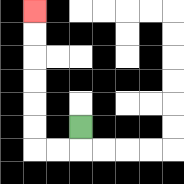{'start': '[3, 5]', 'end': '[1, 0]', 'path_directions': 'D,L,L,U,U,U,U,U,U', 'path_coordinates': '[[3, 5], [3, 6], [2, 6], [1, 6], [1, 5], [1, 4], [1, 3], [1, 2], [1, 1], [1, 0]]'}